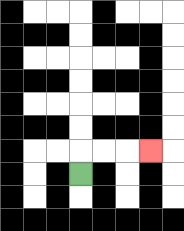{'start': '[3, 7]', 'end': '[6, 6]', 'path_directions': 'U,R,R,R', 'path_coordinates': '[[3, 7], [3, 6], [4, 6], [5, 6], [6, 6]]'}